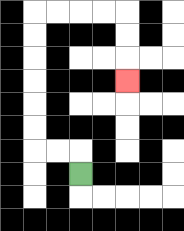{'start': '[3, 7]', 'end': '[5, 3]', 'path_directions': 'U,L,L,U,U,U,U,U,U,R,R,R,R,D,D,D', 'path_coordinates': '[[3, 7], [3, 6], [2, 6], [1, 6], [1, 5], [1, 4], [1, 3], [1, 2], [1, 1], [1, 0], [2, 0], [3, 0], [4, 0], [5, 0], [5, 1], [5, 2], [5, 3]]'}